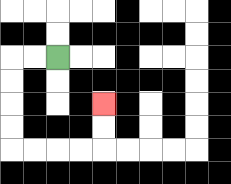{'start': '[2, 2]', 'end': '[4, 4]', 'path_directions': 'L,L,D,D,D,D,R,R,R,R,U,U', 'path_coordinates': '[[2, 2], [1, 2], [0, 2], [0, 3], [0, 4], [0, 5], [0, 6], [1, 6], [2, 6], [3, 6], [4, 6], [4, 5], [4, 4]]'}